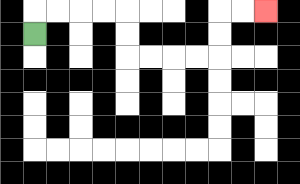{'start': '[1, 1]', 'end': '[11, 0]', 'path_directions': 'U,R,R,R,R,D,D,R,R,R,R,U,U,R,R', 'path_coordinates': '[[1, 1], [1, 0], [2, 0], [3, 0], [4, 0], [5, 0], [5, 1], [5, 2], [6, 2], [7, 2], [8, 2], [9, 2], [9, 1], [9, 0], [10, 0], [11, 0]]'}